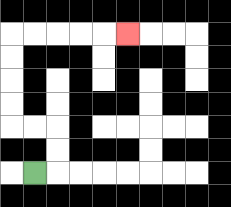{'start': '[1, 7]', 'end': '[5, 1]', 'path_directions': 'R,U,U,L,L,U,U,U,U,R,R,R,R,R', 'path_coordinates': '[[1, 7], [2, 7], [2, 6], [2, 5], [1, 5], [0, 5], [0, 4], [0, 3], [0, 2], [0, 1], [1, 1], [2, 1], [3, 1], [4, 1], [5, 1]]'}